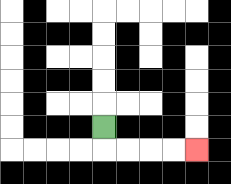{'start': '[4, 5]', 'end': '[8, 6]', 'path_directions': 'D,R,R,R,R', 'path_coordinates': '[[4, 5], [4, 6], [5, 6], [6, 6], [7, 6], [8, 6]]'}